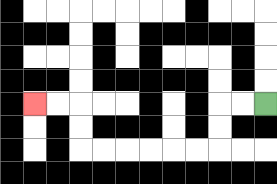{'start': '[11, 4]', 'end': '[1, 4]', 'path_directions': 'L,L,D,D,L,L,L,L,L,L,U,U,L,L', 'path_coordinates': '[[11, 4], [10, 4], [9, 4], [9, 5], [9, 6], [8, 6], [7, 6], [6, 6], [5, 6], [4, 6], [3, 6], [3, 5], [3, 4], [2, 4], [1, 4]]'}